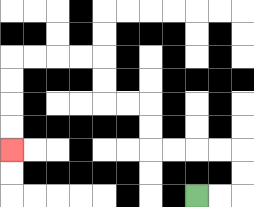{'start': '[8, 8]', 'end': '[0, 6]', 'path_directions': 'R,R,U,U,L,L,L,L,U,U,L,L,U,U,L,L,L,L,D,D,D,D', 'path_coordinates': '[[8, 8], [9, 8], [10, 8], [10, 7], [10, 6], [9, 6], [8, 6], [7, 6], [6, 6], [6, 5], [6, 4], [5, 4], [4, 4], [4, 3], [4, 2], [3, 2], [2, 2], [1, 2], [0, 2], [0, 3], [0, 4], [0, 5], [0, 6]]'}